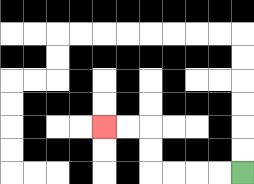{'start': '[10, 7]', 'end': '[4, 5]', 'path_directions': 'L,L,L,L,U,U,L,L', 'path_coordinates': '[[10, 7], [9, 7], [8, 7], [7, 7], [6, 7], [6, 6], [6, 5], [5, 5], [4, 5]]'}